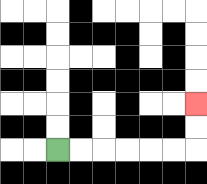{'start': '[2, 6]', 'end': '[8, 4]', 'path_directions': 'R,R,R,R,R,R,U,U', 'path_coordinates': '[[2, 6], [3, 6], [4, 6], [5, 6], [6, 6], [7, 6], [8, 6], [8, 5], [8, 4]]'}